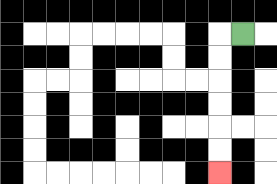{'start': '[10, 1]', 'end': '[9, 7]', 'path_directions': 'L,D,D,D,D,D,D', 'path_coordinates': '[[10, 1], [9, 1], [9, 2], [9, 3], [9, 4], [9, 5], [9, 6], [9, 7]]'}